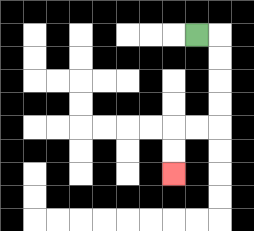{'start': '[8, 1]', 'end': '[7, 7]', 'path_directions': 'R,D,D,D,D,L,L,D,D', 'path_coordinates': '[[8, 1], [9, 1], [9, 2], [9, 3], [9, 4], [9, 5], [8, 5], [7, 5], [7, 6], [7, 7]]'}